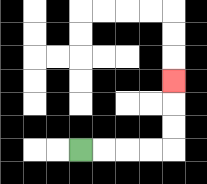{'start': '[3, 6]', 'end': '[7, 3]', 'path_directions': 'R,R,R,R,U,U,U', 'path_coordinates': '[[3, 6], [4, 6], [5, 6], [6, 6], [7, 6], [7, 5], [7, 4], [7, 3]]'}